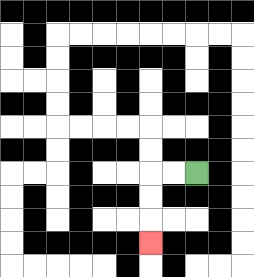{'start': '[8, 7]', 'end': '[6, 10]', 'path_directions': 'L,L,D,D,D', 'path_coordinates': '[[8, 7], [7, 7], [6, 7], [6, 8], [6, 9], [6, 10]]'}